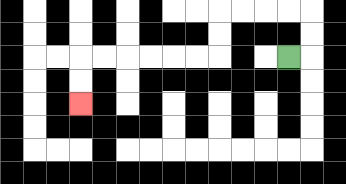{'start': '[12, 2]', 'end': '[3, 4]', 'path_directions': 'R,U,U,L,L,L,L,D,D,L,L,L,L,L,L,D,D', 'path_coordinates': '[[12, 2], [13, 2], [13, 1], [13, 0], [12, 0], [11, 0], [10, 0], [9, 0], [9, 1], [9, 2], [8, 2], [7, 2], [6, 2], [5, 2], [4, 2], [3, 2], [3, 3], [3, 4]]'}